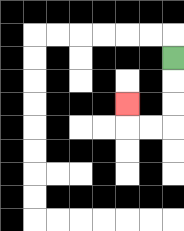{'start': '[7, 2]', 'end': '[5, 4]', 'path_directions': 'D,D,D,L,L,U', 'path_coordinates': '[[7, 2], [7, 3], [7, 4], [7, 5], [6, 5], [5, 5], [5, 4]]'}